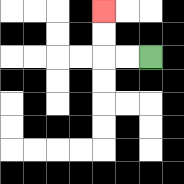{'start': '[6, 2]', 'end': '[4, 0]', 'path_directions': 'L,L,U,U', 'path_coordinates': '[[6, 2], [5, 2], [4, 2], [4, 1], [4, 0]]'}